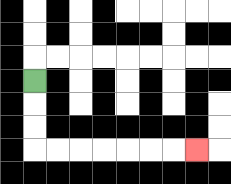{'start': '[1, 3]', 'end': '[8, 6]', 'path_directions': 'D,D,D,R,R,R,R,R,R,R', 'path_coordinates': '[[1, 3], [1, 4], [1, 5], [1, 6], [2, 6], [3, 6], [4, 6], [5, 6], [6, 6], [7, 6], [8, 6]]'}